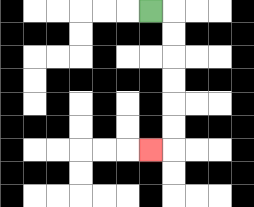{'start': '[6, 0]', 'end': '[6, 6]', 'path_directions': 'R,D,D,D,D,D,D,L', 'path_coordinates': '[[6, 0], [7, 0], [7, 1], [7, 2], [7, 3], [7, 4], [7, 5], [7, 6], [6, 6]]'}